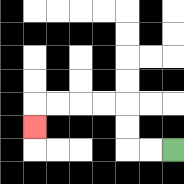{'start': '[7, 6]', 'end': '[1, 5]', 'path_directions': 'L,L,U,U,L,L,L,L,D', 'path_coordinates': '[[7, 6], [6, 6], [5, 6], [5, 5], [5, 4], [4, 4], [3, 4], [2, 4], [1, 4], [1, 5]]'}